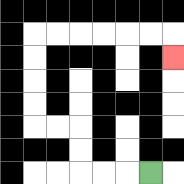{'start': '[6, 7]', 'end': '[7, 2]', 'path_directions': 'L,L,L,U,U,L,L,U,U,U,U,R,R,R,R,R,R,D', 'path_coordinates': '[[6, 7], [5, 7], [4, 7], [3, 7], [3, 6], [3, 5], [2, 5], [1, 5], [1, 4], [1, 3], [1, 2], [1, 1], [2, 1], [3, 1], [4, 1], [5, 1], [6, 1], [7, 1], [7, 2]]'}